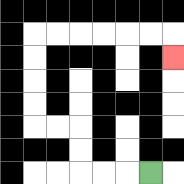{'start': '[6, 7]', 'end': '[7, 2]', 'path_directions': 'L,L,L,U,U,L,L,U,U,U,U,R,R,R,R,R,R,D', 'path_coordinates': '[[6, 7], [5, 7], [4, 7], [3, 7], [3, 6], [3, 5], [2, 5], [1, 5], [1, 4], [1, 3], [1, 2], [1, 1], [2, 1], [3, 1], [4, 1], [5, 1], [6, 1], [7, 1], [7, 2]]'}